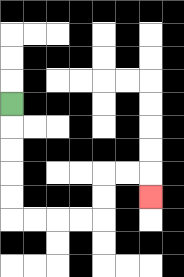{'start': '[0, 4]', 'end': '[6, 8]', 'path_directions': 'D,D,D,D,D,R,R,R,R,U,U,R,R,D', 'path_coordinates': '[[0, 4], [0, 5], [0, 6], [0, 7], [0, 8], [0, 9], [1, 9], [2, 9], [3, 9], [4, 9], [4, 8], [4, 7], [5, 7], [6, 7], [6, 8]]'}